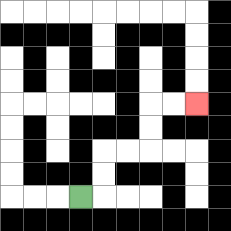{'start': '[3, 8]', 'end': '[8, 4]', 'path_directions': 'R,U,U,R,R,U,U,R,R', 'path_coordinates': '[[3, 8], [4, 8], [4, 7], [4, 6], [5, 6], [6, 6], [6, 5], [6, 4], [7, 4], [8, 4]]'}